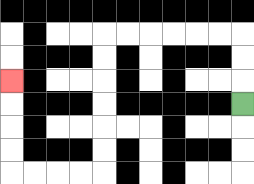{'start': '[10, 4]', 'end': '[0, 3]', 'path_directions': 'U,U,U,L,L,L,L,L,L,D,D,D,D,D,D,L,L,L,L,U,U,U,U', 'path_coordinates': '[[10, 4], [10, 3], [10, 2], [10, 1], [9, 1], [8, 1], [7, 1], [6, 1], [5, 1], [4, 1], [4, 2], [4, 3], [4, 4], [4, 5], [4, 6], [4, 7], [3, 7], [2, 7], [1, 7], [0, 7], [0, 6], [0, 5], [0, 4], [0, 3]]'}